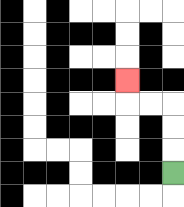{'start': '[7, 7]', 'end': '[5, 3]', 'path_directions': 'U,U,U,L,L,U', 'path_coordinates': '[[7, 7], [7, 6], [7, 5], [7, 4], [6, 4], [5, 4], [5, 3]]'}